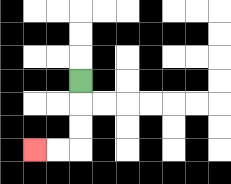{'start': '[3, 3]', 'end': '[1, 6]', 'path_directions': 'D,D,D,L,L', 'path_coordinates': '[[3, 3], [3, 4], [3, 5], [3, 6], [2, 6], [1, 6]]'}